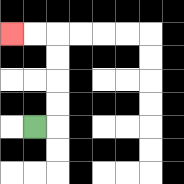{'start': '[1, 5]', 'end': '[0, 1]', 'path_directions': 'R,U,U,U,U,L,L', 'path_coordinates': '[[1, 5], [2, 5], [2, 4], [2, 3], [2, 2], [2, 1], [1, 1], [0, 1]]'}